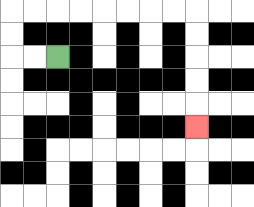{'start': '[2, 2]', 'end': '[8, 5]', 'path_directions': 'L,L,U,U,R,R,R,R,R,R,R,R,D,D,D,D,D', 'path_coordinates': '[[2, 2], [1, 2], [0, 2], [0, 1], [0, 0], [1, 0], [2, 0], [3, 0], [4, 0], [5, 0], [6, 0], [7, 0], [8, 0], [8, 1], [8, 2], [8, 3], [8, 4], [8, 5]]'}